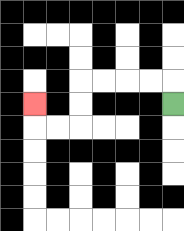{'start': '[7, 4]', 'end': '[1, 4]', 'path_directions': 'U,L,L,L,L,D,D,L,L,U', 'path_coordinates': '[[7, 4], [7, 3], [6, 3], [5, 3], [4, 3], [3, 3], [3, 4], [3, 5], [2, 5], [1, 5], [1, 4]]'}